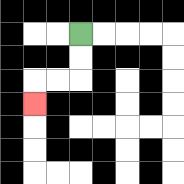{'start': '[3, 1]', 'end': '[1, 4]', 'path_directions': 'D,D,L,L,D', 'path_coordinates': '[[3, 1], [3, 2], [3, 3], [2, 3], [1, 3], [1, 4]]'}